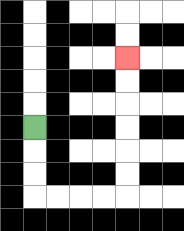{'start': '[1, 5]', 'end': '[5, 2]', 'path_directions': 'D,D,D,R,R,R,R,U,U,U,U,U,U', 'path_coordinates': '[[1, 5], [1, 6], [1, 7], [1, 8], [2, 8], [3, 8], [4, 8], [5, 8], [5, 7], [5, 6], [5, 5], [5, 4], [5, 3], [5, 2]]'}